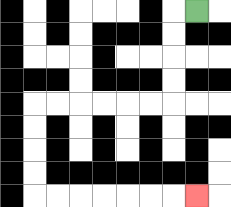{'start': '[8, 0]', 'end': '[8, 8]', 'path_directions': 'L,D,D,D,D,L,L,L,L,L,L,D,D,D,D,R,R,R,R,R,R,R', 'path_coordinates': '[[8, 0], [7, 0], [7, 1], [7, 2], [7, 3], [7, 4], [6, 4], [5, 4], [4, 4], [3, 4], [2, 4], [1, 4], [1, 5], [1, 6], [1, 7], [1, 8], [2, 8], [3, 8], [4, 8], [5, 8], [6, 8], [7, 8], [8, 8]]'}